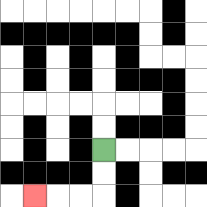{'start': '[4, 6]', 'end': '[1, 8]', 'path_directions': 'D,D,L,L,L', 'path_coordinates': '[[4, 6], [4, 7], [4, 8], [3, 8], [2, 8], [1, 8]]'}